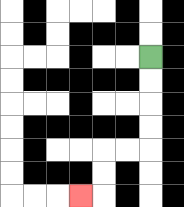{'start': '[6, 2]', 'end': '[3, 8]', 'path_directions': 'D,D,D,D,L,L,D,D,L', 'path_coordinates': '[[6, 2], [6, 3], [6, 4], [6, 5], [6, 6], [5, 6], [4, 6], [4, 7], [4, 8], [3, 8]]'}